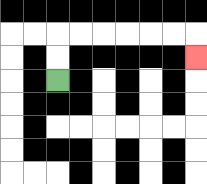{'start': '[2, 3]', 'end': '[8, 2]', 'path_directions': 'U,U,R,R,R,R,R,R,D', 'path_coordinates': '[[2, 3], [2, 2], [2, 1], [3, 1], [4, 1], [5, 1], [6, 1], [7, 1], [8, 1], [8, 2]]'}